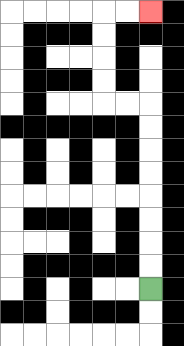{'start': '[6, 12]', 'end': '[6, 0]', 'path_directions': 'U,U,U,U,U,U,U,U,L,L,U,U,U,U,R,R', 'path_coordinates': '[[6, 12], [6, 11], [6, 10], [6, 9], [6, 8], [6, 7], [6, 6], [6, 5], [6, 4], [5, 4], [4, 4], [4, 3], [4, 2], [4, 1], [4, 0], [5, 0], [6, 0]]'}